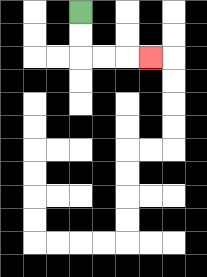{'start': '[3, 0]', 'end': '[6, 2]', 'path_directions': 'D,D,R,R,R', 'path_coordinates': '[[3, 0], [3, 1], [3, 2], [4, 2], [5, 2], [6, 2]]'}